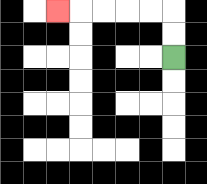{'start': '[7, 2]', 'end': '[2, 0]', 'path_directions': 'U,U,L,L,L,L,L', 'path_coordinates': '[[7, 2], [7, 1], [7, 0], [6, 0], [5, 0], [4, 0], [3, 0], [2, 0]]'}